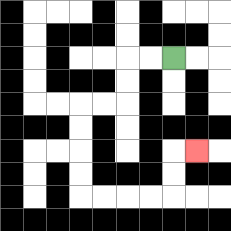{'start': '[7, 2]', 'end': '[8, 6]', 'path_directions': 'L,L,D,D,L,L,D,D,D,D,R,R,R,R,U,U,R', 'path_coordinates': '[[7, 2], [6, 2], [5, 2], [5, 3], [5, 4], [4, 4], [3, 4], [3, 5], [3, 6], [3, 7], [3, 8], [4, 8], [5, 8], [6, 8], [7, 8], [7, 7], [7, 6], [8, 6]]'}